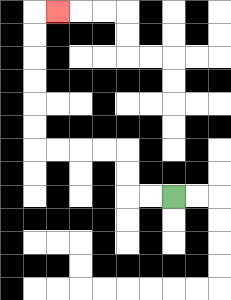{'start': '[7, 8]', 'end': '[2, 0]', 'path_directions': 'L,L,U,U,L,L,L,L,U,U,U,U,U,U,R', 'path_coordinates': '[[7, 8], [6, 8], [5, 8], [5, 7], [5, 6], [4, 6], [3, 6], [2, 6], [1, 6], [1, 5], [1, 4], [1, 3], [1, 2], [1, 1], [1, 0], [2, 0]]'}